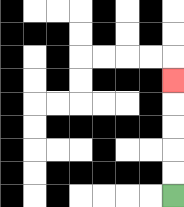{'start': '[7, 8]', 'end': '[7, 3]', 'path_directions': 'U,U,U,U,U', 'path_coordinates': '[[7, 8], [7, 7], [7, 6], [7, 5], [7, 4], [7, 3]]'}